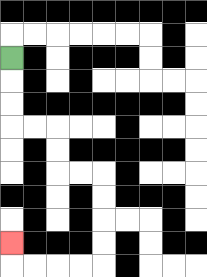{'start': '[0, 2]', 'end': '[0, 10]', 'path_directions': 'D,D,D,R,R,D,D,R,R,D,D,D,D,L,L,L,L,U', 'path_coordinates': '[[0, 2], [0, 3], [0, 4], [0, 5], [1, 5], [2, 5], [2, 6], [2, 7], [3, 7], [4, 7], [4, 8], [4, 9], [4, 10], [4, 11], [3, 11], [2, 11], [1, 11], [0, 11], [0, 10]]'}